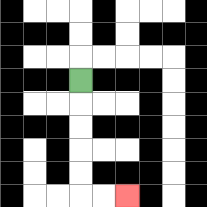{'start': '[3, 3]', 'end': '[5, 8]', 'path_directions': 'D,D,D,D,D,R,R', 'path_coordinates': '[[3, 3], [3, 4], [3, 5], [3, 6], [3, 7], [3, 8], [4, 8], [5, 8]]'}